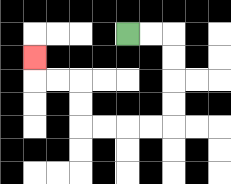{'start': '[5, 1]', 'end': '[1, 2]', 'path_directions': 'R,R,D,D,D,D,L,L,L,L,U,U,L,L,U', 'path_coordinates': '[[5, 1], [6, 1], [7, 1], [7, 2], [7, 3], [7, 4], [7, 5], [6, 5], [5, 5], [4, 5], [3, 5], [3, 4], [3, 3], [2, 3], [1, 3], [1, 2]]'}